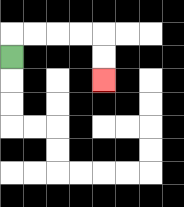{'start': '[0, 2]', 'end': '[4, 3]', 'path_directions': 'U,R,R,R,R,D,D', 'path_coordinates': '[[0, 2], [0, 1], [1, 1], [2, 1], [3, 1], [4, 1], [4, 2], [4, 3]]'}